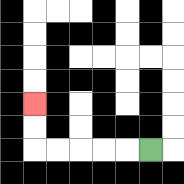{'start': '[6, 6]', 'end': '[1, 4]', 'path_directions': 'L,L,L,L,L,U,U', 'path_coordinates': '[[6, 6], [5, 6], [4, 6], [3, 6], [2, 6], [1, 6], [1, 5], [1, 4]]'}